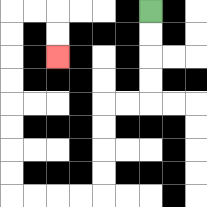{'start': '[6, 0]', 'end': '[2, 2]', 'path_directions': 'D,D,D,D,L,L,D,D,D,D,L,L,L,L,U,U,U,U,U,U,U,U,R,R,D,D', 'path_coordinates': '[[6, 0], [6, 1], [6, 2], [6, 3], [6, 4], [5, 4], [4, 4], [4, 5], [4, 6], [4, 7], [4, 8], [3, 8], [2, 8], [1, 8], [0, 8], [0, 7], [0, 6], [0, 5], [0, 4], [0, 3], [0, 2], [0, 1], [0, 0], [1, 0], [2, 0], [2, 1], [2, 2]]'}